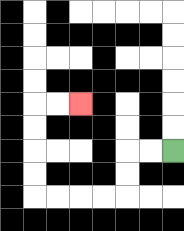{'start': '[7, 6]', 'end': '[3, 4]', 'path_directions': 'L,L,D,D,L,L,L,L,U,U,U,U,R,R', 'path_coordinates': '[[7, 6], [6, 6], [5, 6], [5, 7], [5, 8], [4, 8], [3, 8], [2, 8], [1, 8], [1, 7], [1, 6], [1, 5], [1, 4], [2, 4], [3, 4]]'}